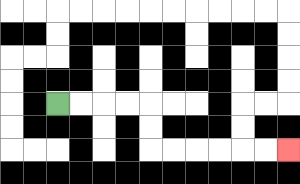{'start': '[2, 4]', 'end': '[12, 6]', 'path_directions': 'R,R,R,R,D,D,R,R,R,R,R,R', 'path_coordinates': '[[2, 4], [3, 4], [4, 4], [5, 4], [6, 4], [6, 5], [6, 6], [7, 6], [8, 6], [9, 6], [10, 6], [11, 6], [12, 6]]'}